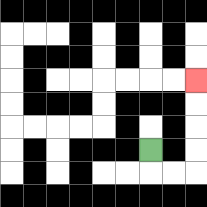{'start': '[6, 6]', 'end': '[8, 3]', 'path_directions': 'D,R,R,U,U,U,U', 'path_coordinates': '[[6, 6], [6, 7], [7, 7], [8, 7], [8, 6], [8, 5], [8, 4], [8, 3]]'}